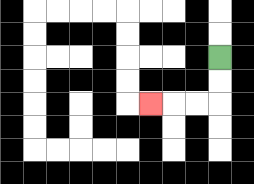{'start': '[9, 2]', 'end': '[6, 4]', 'path_directions': 'D,D,L,L,L', 'path_coordinates': '[[9, 2], [9, 3], [9, 4], [8, 4], [7, 4], [6, 4]]'}